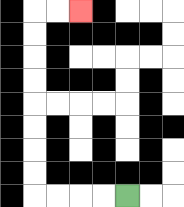{'start': '[5, 8]', 'end': '[3, 0]', 'path_directions': 'L,L,L,L,U,U,U,U,U,U,U,U,R,R', 'path_coordinates': '[[5, 8], [4, 8], [3, 8], [2, 8], [1, 8], [1, 7], [1, 6], [1, 5], [1, 4], [1, 3], [1, 2], [1, 1], [1, 0], [2, 0], [3, 0]]'}